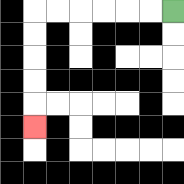{'start': '[7, 0]', 'end': '[1, 5]', 'path_directions': 'L,L,L,L,L,L,D,D,D,D,D', 'path_coordinates': '[[7, 0], [6, 0], [5, 0], [4, 0], [3, 0], [2, 0], [1, 0], [1, 1], [1, 2], [1, 3], [1, 4], [1, 5]]'}